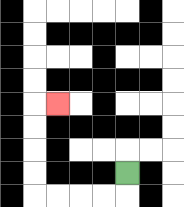{'start': '[5, 7]', 'end': '[2, 4]', 'path_directions': 'D,L,L,L,L,U,U,U,U,R', 'path_coordinates': '[[5, 7], [5, 8], [4, 8], [3, 8], [2, 8], [1, 8], [1, 7], [1, 6], [1, 5], [1, 4], [2, 4]]'}